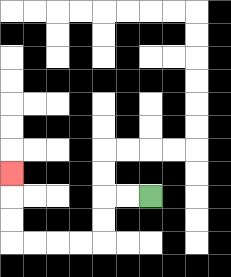{'start': '[6, 8]', 'end': '[0, 7]', 'path_directions': 'L,L,D,D,L,L,L,L,U,U,U', 'path_coordinates': '[[6, 8], [5, 8], [4, 8], [4, 9], [4, 10], [3, 10], [2, 10], [1, 10], [0, 10], [0, 9], [0, 8], [0, 7]]'}